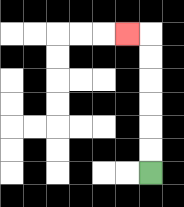{'start': '[6, 7]', 'end': '[5, 1]', 'path_directions': 'U,U,U,U,U,U,L', 'path_coordinates': '[[6, 7], [6, 6], [6, 5], [6, 4], [6, 3], [6, 2], [6, 1], [5, 1]]'}